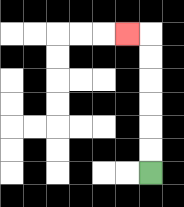{'start': '[6, 7]', 'end': '[5, 1]', 'path_directions': 'U,U,U,U,U,U,L', 'path_coordinates': '[[6, 7], [6, 6], [6, 5], [6, 4], [6, 3], [6, 2], [6, 1], [5, 1]]'}